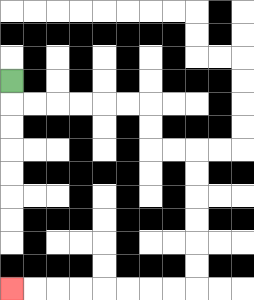{'start': '[0, 3]', 'end': '[0, 12]', 'path_directions': 'D,R,R,R,R,R,R,D,D,R,R,D,D,D,D,D,D,L,L,L,L,L,L,L,L', 'path_coordinates': '[[0, 3], [0, 4], [1, 4], [2, 4], [3, 4], [4, 4], [5, 4], [6, 4], [6, 5], [6, 6], [7, 6], [8, 6], [8, 7], [8, 8], [8, 9], [8, 10], [8, 11], [8, 12], [7, 12], [6, 12], [5, 12], [4, 12], [3, 12], [2, 12], [1, 12], [0, 12]]'}